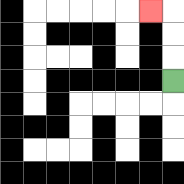{'start': '[7, 3]', 'end': '[6, 0]', 'path_directions': 'U,U,U,L', 'path_coordinates': '[[7, 3], [7, 2], [7, 1], [7, 0], [6, 0]]'}